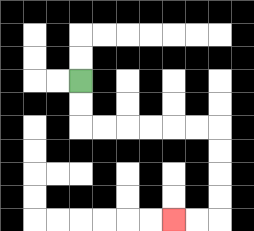{'start': '[3, 3]', 'end': '[7, 9]', 'path_directions': 'D,D,R,R,R,R,R,R,D,D,D,D,L,L', 'path_coordinates': '[[3, 3], [3, 4], [3, 5], [4, 5], [5, 5], [6, 5], [7, 5], [8, 5], [9, 5], [9, 6], [9, 7], [9, 8], [9, 9], [8, 9], [7, 9]]'}